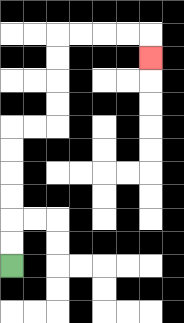{'start': '[0, 11]', 'end': '[6, 2]', 'path_directions': 'U,U,U,U,U,U,R,R,U,U,U,U,R,R,R,R,D', 'path_coordinates': '[[0, 11], [0, 10], [0, 9], [0, 8], [0, 7], [0, 6], [0, 5], [1, 5], [2, 5], [2, 4], [2, 3], [2, 2], [2, 1], [3, 1], [4, 1], [5, 1], [6, 1], [6, 2]]'}